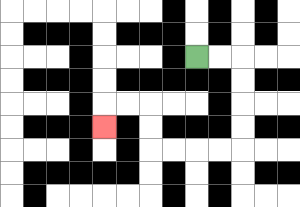{'start': '[8, 2]', 'end': '[4, 5]', 'path_directions': 'R,R,D,D,D,D,L,L,L,L,U,U,L,L,D', 'path_coordinates': '[[8, 2], [9, 2], [10, 2], [10, 3], [10, 4], [10, 5], [10, 6], [9, 6], [8, 6], [7, 6], [6, 6], [6, 5], [6, 4], [5, 4], [4, 4], [4, 5]]'}